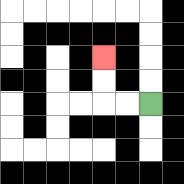{'start': '[6, 4]', 'end': '[4, 2]', 'path_directions': 'L,L,U,U', 'path_coordinates': '[[6, 4], [5, 4], [4, 4], [4, 3], [4, 2]]'}